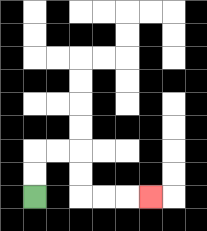{'start': '[1, 8]', 'end': '[6, 8]', 'path_directions': 'U,U,R,R,D,D,R,R,R', 'path_coordinates': '[[1, 8], [1, 7], [1, 6], [2, 6], [3, 6], [3, 7], [3, 8], [4, 8], [5, 8], [6, 8]]'}